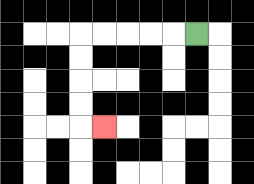{'start': '[8, 1]', 'end': '[4, 5]', 'path_directions': 'L,L,L,L,L,D,D,D,D,R', 'path_coordinates': '[[8, 1], [7, 1], [6, 1], [5, 1], [4, 1], [3, 1], [3, 2], [3, 3], [3, 4], [3, 5], [4, 5]]'}